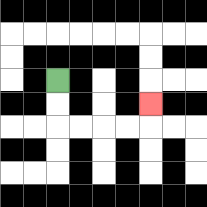{'start': '[2, 3]', 'end': '[6, 4]', 'path_directions': 'D,D,R,R,R,R,U', 'path_coordinates': '[[2, 3], [2, 4], [2, 5], [3, 5], [4, 5], [5, 5], [6, 5], [6, 4]]'}